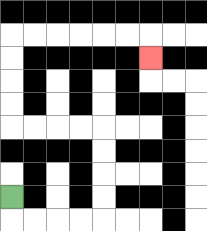{'start': '[0, 8]', 'end': '[6, 2]', 'path_directions': 'D,R,R,R,R,U,U,U,U,L,L,L,L,U,U,U,U,R,R,R,R,R,R,D', 'path_coordinates': '[[0, 8], [0, 9], [1, 9], [2, 9], [3, 9], [4, 9], [4, 8], [4, 7], [4, 6], [4, 5], [3, 5], [2, 5], [1, 5], [0, 5], [0, 4], [0, 3], [0, 2], [0, 1], [1, 1], [2, 1], [3, 1], [4, 1], [5, 1], [6, 1], [6, 2]]'}